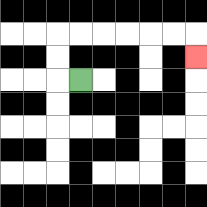{'start': '[3, 3]', 'end': '[8, 2]', 'path_directions': 'L,U,U,R,R,R,R,R,R,D', 'path_coordinates': '[[3, 3], [2, 3], [2, 2], [2, 1], [3, 1], [4, 1], [5, 1], [6, 1], [7, 1], [8, 1], [8, 2]]'}